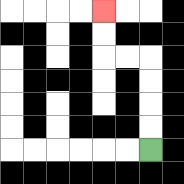{'start': '[6, 6]', 'end': '[4, 0]', 'path_directions': 'U,U,U,U,L,L,U,U', 'path_coordinates': '[[6, 6], [6, 5], [6, 4], [6, 3], [6, 2], [5, 2], [4, 2], [4, 1], [4, 0]]'}